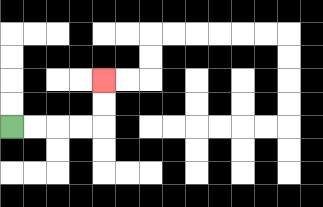{'start': '[0, 5]', 'end': '[4, 3]', 'path_directions': 'R,R,R,R,U,U', 'path_coordinates': '[[0, 5], [1, 5], [2, 5], [3, 5], [4, 5], [4, 4], [4, 3]]'}